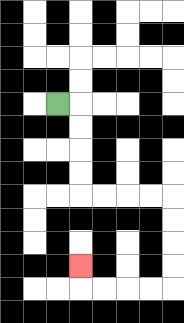{'start': '[2, 4]', 'end': '[3, 11]', 'path_directions': 'R,D,D,D,D,R,R,R,R,D,D,D,D,L,L,L,L,U', 'path_coordinates': '[[2, 4], [3, 4], [3, 5], [3, 6], [3, 7], [3, 8], [4, 8], [5, 8], [6, 8], [7, 8], [7, 9], [7, 10], [7, 11], [7, 12], [6, 12], [5, 12], [4, 12], [3, 12], [3, 11]]'}